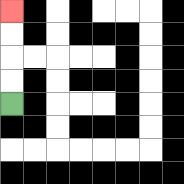{'start': '[0, 4]', 'end': '[0, 0]', 'path_directions': 'U,U,U,U', 'path_coordinates': '[[0, 4], [0, 3], [0, 2], [0, 1], [0, 0]]'}